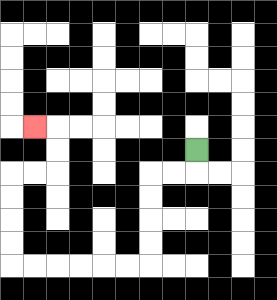{'start': '[8, 6]', 'end': '[1, 5]', 'path_directions': 'D,L,L,D,D,D,D,L,L,L,L,L,L,U,U,U,U,R,R,U,U,L', 'path_coordinates': '[[8, 6], [8, 7], [7, 7], [6, 7], [6, 8], [6, 9], [6, 10], [6, 11], [5, 11], [4, 11], [3, 11], [2, 11], [1, 11], [0, 11], [0, 10], [0, 9], [0, 8], [0, 7], [1, 7], [2, 7], [2, 6], [2, 5], [1, 5]]'}